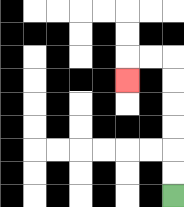{'start': '[7, 8]', 'end': '[5, 3]', 'path_directions': 'U,U,U,U,U,U,L,L,D', 'path_coordinates': '[[7, 8], [7, 7], [7, 6], [7, 5], [7, 4], [7, 3], [7, 2], [6, 2], [5, 2], [5, 3]]'}